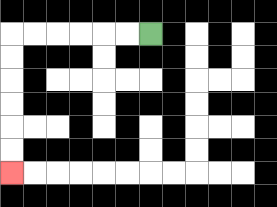{'start': '[6, 1]', 'end': '[0, 7]', 'path_directions': 'L,L,L,L,L,L,D,D,D,D,D,D', 'path_coordinates': '[[6, 1], [5, 1], [4, 1], [3, 1], [2, 1], [1, 1], [0, 1], [0, 2], [0, 3], [0, 4], [0, 5], [0, 6], [0, 7]]'}